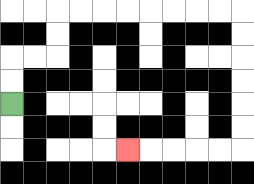{'start': '[0, 4]', 'end': '[5, 6]', 'path_directions': 'U,U,R,R,U,U,R,R,R,R,R,R,R,R,D,D,D,D,D,D,L,L,L,L,L', 'path_coordinates': '[[0, 4], [0, 3], [0, 2], [1, 2], [2, 2], [2, 1], [2, 0], [3, 0], [4, 0], [5, 0], [6, 0], [7, 0], [8, 0], [9, 0], [10, 0], [10, 1], [10, 2], [10, 3], [10, 4], [10, 5], [10, 6], [9, 6], [8, 6], [7, 6], [6, 6], [5, 6]]'}